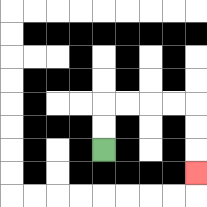{'start': '[4, 6]', 'end': '[8, 7]', 'path_directions': 'U,U,R,R,R,R,D,D,D', 'path_coordinates': '[[4, 6], [4, 5], [4, 4], [5, 4], [6, 4], [7, 4], [8, 4], [8, 5], [8, 6], [8, 7]]'}